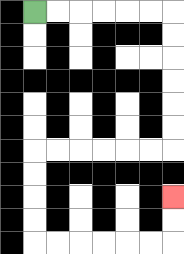{'start': '[1, 0]', 'end': '[7, 8]', 'path_directions': 'R,R,R,R,R,R,D,D,D,D,D,D,L,L,L,L,L,L,D,D,D,D,R,R,R,R,R,R,U,U', 'path_coordinates': '[[1, 0], [2, 0], [3, 0], [4, 0], [5, 0], [6, 0], [7, 0], [7, 1], [7, 2], [7, 3], [7, 4], [7, 5], [7, 6], [6, 6], [5, 6], [4, 6], [3, 6], [2, 6], [1, 6], [1, 7], [1, 8], [1, 9], [1, 10], [2, 10], [3, 10], [4, 10], [5, 10], [6, 10], [7, 10], [7, 9], [7, 8]]'}